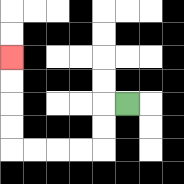{'start': '[5, 4]', 'end': '[0, 2]', 'path_directions': 'L,D,D,L,L,L,L,U,U,U,U', 'path_coordinates': '[[5, 4], [4, 4], [4, 5], [4, 6], [3, 6], [2, 6], [1, 6], [0, 6], [0, 5], [0, 4], [0, 3], [0, 2]]'}